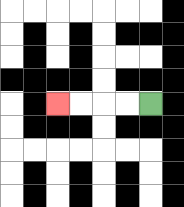{'start': '[6, 4]', 'end': '[2, 4]', 'path_directions': 'L,L,L,L', 'path_coordinates': '[[6, 4], [5, 4], [4, 4], [3, 4], [2, 4]]'}